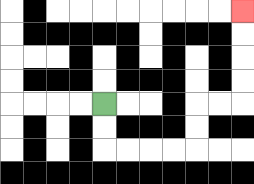{'start': '[4, 4]', 'end': '[10, 0]', 'path_directions': 'D,D,R,R,R,R,U,U,R,R,U,U,U,U', 'path_coordinates': '[[4, 4], [4, 5], [4, 6], [5, 6], [6, 6], [7, 6], [8, 6], [8, 5], [8, 4], [9, 4], [10, 4], [10, 3], [10, 2], [10, 1], [10, 0]]'}